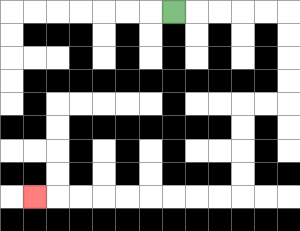{'start': '[7, 0]', 'end': '[1, 8]', 'path_directions': 'R,R,R,R,R,D,D,D,D,L,L,D,D,D,D,L,L,L,L,L,L,L,L,L', 'path_coordinates': '[[7, 0], [8, 0], [9, 0], [10, 0], [11, 0], [12, 0], [12, 1], [12, 2], [12, 3], [12, 4], [11, 4], [10, 4], [10, 5], [10, 6], [10, 7], [10, 8], [9, 8], [8, 8], [7, 8], [6, 8], [5, 8], [4, 8], [3, 8], [2, 8], [1, 8]]'}